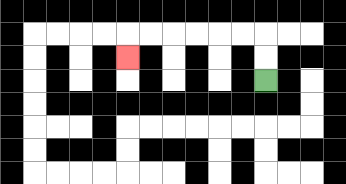{'start': '[11, 3]', 'end': '[5, 2]', 'path_directions': 'U,U,L,L,L,L,L,L,D', 'path_coordinates': '[[11, 3], [11, 2], [11, 1], [10, 1], [9, 1], [8, 1], [7, 1], [6, 1], [5, 1], [5, 2]]'}